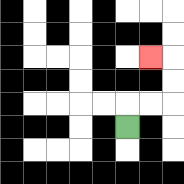{'start': '[5, 5]', 'end': '[6, 2]', 'path_directions': 'U,R,R,U,U,L', 'path_coordinates': '[[5, 5], [5, 4], [6, 4], [7, 4], [7, 3], [7, 2], [6, 2]]'}